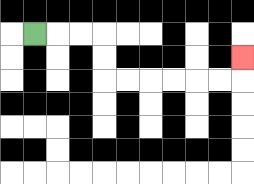{'start': '[1, 1]', 'end': '[10, 2]', 'path_directions': 'R,R,R,D,D,R,R,R,R,R,R,U', 'path_coordinates': '[[1, 1], [2, 1], [3, 1], [4, 1], [4, 2], [4, 3], [5, 3], [6, 3], [7, 3], [8, 3], [9, 3], [10, 3], [10, 2]]'}